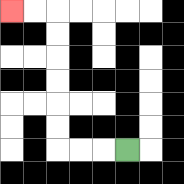{'start': '[5, 6]', 'end': '[0, 0]', 'path_directions': 'L,L,L,U,U,U,U,U,U,L,L', 'path_coordinates': '[[5, 6], [4, 6], [3, 6], [2, 6], [2, 5], [2, 4], [2, 3], [2, 2], [2, 1], [2, 0], [1, 0], [0, 0]]'}